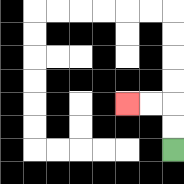{'start': '[7, 6]', 'end': '[5, 4]', 'path_directions': 'U,U,L,L', 'path_coordinates': '[[7, 6], [7, 5], [7, 4], [6, 4], [5, 4]]'}